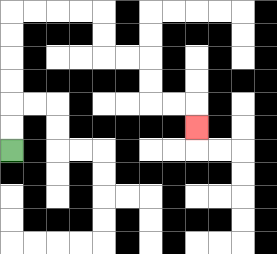{'start': '[0, 6]', 'end': '[8, 5]', 'path_directions': 'U,U,U,U,U,U,R,R,R,R,D,D,R,R,D,D,R,R,D', 'path_coordinates': '[[0, 6], [0, 5], [0, 4], [0, 3], [0, 2], [0, 1], [0, 0], [1, 0], [2, 0], [3, 0], [4, 0], [4, 1], [4, 2], [5, 2], [6, 2], [6, 3], [6, 4], [7, 4], [8, 4], [8, 5]]'}